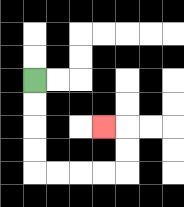{'start': '[1, 3]', 'end': '[4, 5]', 'path_directions': 'D,D,D,D,R,R,R,R,U,U,L', 'path_coordinates': '[[1, 3], [1, 4], [1, 5], [1, 6], [1, 7], [2, 7], [3, 7], [4, 7], [5, 7], [5, 6], [5, 5], [4, 5]]'}